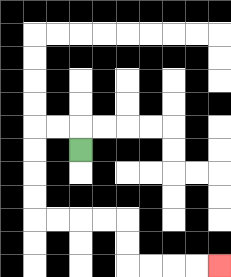{'start': '[3, 6]', 'end': '[9, 11]', 'path_directions': 'U,L,L,D,D,D,D,R,R,R,R,D,D,R,R,R,R', 'path_coordinates': '[[3, 6], [3, 5], [2, 5], [1, 5], [1, 6], [1, 7], [1, 8], [1, 9], [2, 9], [3, 9], [4, 9], [5, 9], [5, 10], [5, 11], [6, 11], [7, 11], [8, 11], [9, 11]]'}